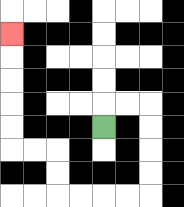{'start': '[4, 5]', 'end': '[0, 1]', 'path_directions': 'U,R,R,D,D,D,D,L,L,L,L,U,U,L,L,U,U,U,U,U', 'path_coordinates': '[[4, 5], [4, 4], [5, 4], [6, 4], [6, 5], [6, 6], [6, 7], [6, 8], [5, 8], [4, 8], [3, 8], [2, 8], [2, 7], [2, 6], [1, 6], [0, 6], [0, 5], [0, 4], [0, 3], [0, 2], [0, 1]]'}